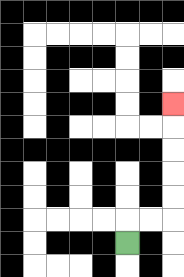{'start': '[5, 10]', 'end': '[7, 4]', 'path_directions': 'U,R,R,U,U,U,U,U', 'path_coordinates': '[[5, 10], [5, 9], [6, 9], [7, 9], [7, 8], [7, 7], [7, 6], [7, 5], [7, 4]]'}